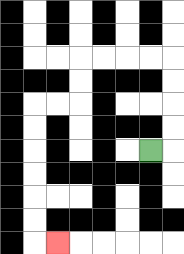{'start': '[6, 6]', 'end': '[2, 10]', 'path_directions': 'R,U,U,U,U,L,L,L,L,D,D,L,L,D,D,D,D,D,D,R', 'path_coordinates': '[[6, 6], [7, 6], [7, 5], [7, 4], [7, 3], [7, 2], [6, 2], [5, 2], [4, 2], [3, 2], [3, 3], [3, 4], [2, 4], [1, 4], [1, 5], [1, 6], [1, 7], [1, 8], [1, 9], [1, 10], [2, 10]]'}